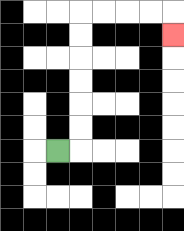{'start': '[2, 6]', 'end': '[7, 1]', 'path_directions': 'R,U,U,U,U,U,U,R,R,R,R,D', 'path_coordinates': '[[2, 6], [3, 6], [3, 5], [3, 4], [3, 3], [3, 2], [3, 1], [3, 0], [4, 0], [5, 0], [6, 0], [7, 0], [7, 1]]'}